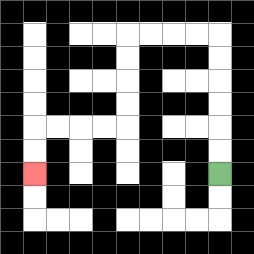{'start': '[9, 7]', 'end': '[1, 7]', 'path_directions': 'U,U,U,U,U,U,L,L,L,L,D,D,D,D,L,L,L,L,D,D', 'path_coordinates': '[[9, 7], [9, 6], [9, 5], [9, 4], [9, 3], [9, 2], [9, 1], [8, 1], [7, 1], [6, 1], [5, 1], [5, 2], [5, 3], [5, 4], [5, 5], [4, 5], [3, 5], [2, 5], [1, 5], [1, 6], [1, 7]]'}